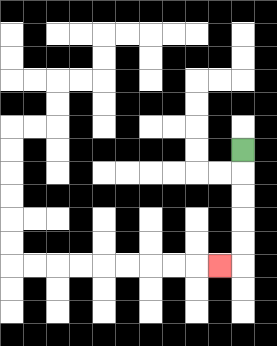{'start': '[10, 6]', 'end': '[9, 11]', 'path_directions': 'D,D,D,D,D,L', 'path_coordinates': '[[10, 6], [10, 7], [10, 8], [10, 9], [10, 10], [10, 11], [9, 11]]'}